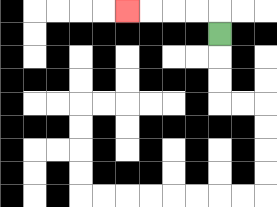{'start': '[9, 1]', 'end': '[5, 0]', 'path_directions': 'U,L,L,L,L', 'path_coordinates': '[[9, 1], [9, 0], [8, 0], [7, 0], [6, 0], [5, 0]]'}